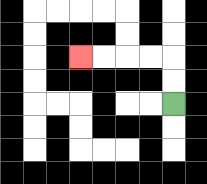{'start': '[7, 4]', 'end': '[3, 2]', 'path_directions': 'U,U,L,L,L,L', 'path_coordinates': '[[7, 4], [7, 3], [7, 2], [6, 2], [5, 2], [4, 2], [3, 2]]'}